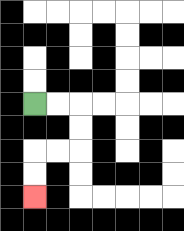{'start': '[1, 4]', 'end': '[1, 8]', 'path_directions': 'R,R,D,D,L,L,D,D', 'path_coordinates': '[[1, 4], [2, 4], [3, 4], [3, 5], [3, 6], [2, 6], [1, 6], [1, 7], [1, 8]]'}